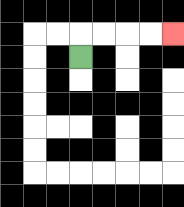{'start': '[3, 2]', 'end': '[7, 1]', 'path_directions': 'U,R,R,R,R', 'path_coordinates': '[[3, 2], [3, 1], [4, 1], [5, 1], [6, 1], [7, 1]]'}